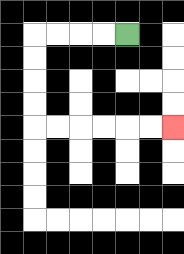{'start': '[5, 1]', 'end': '[7, 5]', 'path_directions': 'L,L,L,L,D,D,D,D,R,R,R,R,R,R', 'path_coordinates': '[[5, 1], [4, 1], [3, 1], [2, 1], [1, 1], [1, 2], [1, 3], [1, 4], [1, 5], [2, 5], [3, 5], [4, 5], [5, 5], [6, 5], [7, 5]]'}